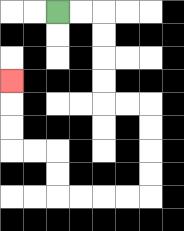{'start': '[2, 0]', 'end': '[0, 3]', 'path_directions': 'R,R,D,D,D,D,R,R,D,D,D,D,L,L,L,L,U,U,L,L,U,U,U', 'path_coordinates': '[[2, 0], [3, 0], [4, 0], [4, 1], [4, 2], [4, 3], [4, 4], [5, 4], [6, 4], [6, 5], [6, 6], [6, 7], [6, 8], [5, 8], [4, 8], [3, 8], [2, 8], [2, 7], [2, 6], [1, 6], [0, 6], [0, 5], [0, 4], [0, 3]]'}